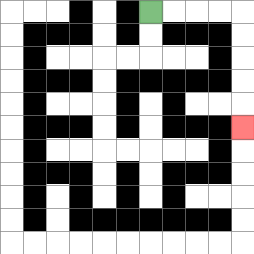{'start': '[6, 0]', 'end': '[10, 5]', 'path_directions': 'R,R,R,R,D,D,D,D,D', 'path_coordinates': '[[6, 0], [7, 0], [8, 0], [9, 0], [10, 0], [10, 1], [10, 2], [10, 3], [10, 4], [10, 5]]'}